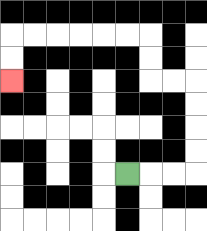{'start': '[5, 7]', 'end': '[0, 3]', 'path_directions': 'R,R,R,U,U,U,U,L,L,U,U,L,L,L,L,L,L,D,D', 'path_coordinates': '[[5, 7], [6, 7], [7, 7], [8, 7], [8, 6], [8, 5], [8, 4], [8, 3], [7, 3], [6, 3], [6, 2], [6, 1], [5, 1], [4, 1], [3, 1], [2, 1], [1, 1], [0, 1], [0, 2], [0, 3]]'}